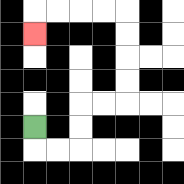{'start': '[1, 5]', 'end': '[1, 1]', 'path_directions': 'D,R,R,U,U,R,R,U,U,U,U,L,L,L,L,D', 'path_coordinates': '[[1, 5], [1, 6], [2, 6], [3, 6], [3, 5], [3, 4], [4, 4], [5, 4], [5, 3], [5, 2], [5, 1], [5, 0], [4, 0], [3, 0], [2, 0], [1, 0], [1, 1]]'}